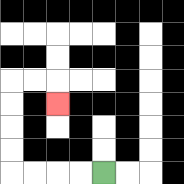{'start': '[4, 7]', 'end': '[2, 4]', 'path_directions': 'L,L,L,L,U,U,U,U,R,R,D', 'path_coordinates': '[[4, 7], [3, 7], [2, 7], [1, 7], [0, 7], [0, 6], [0, 5], [0, 4], [0, 3], [1, 3], [2, 3], [2, 4]]'}